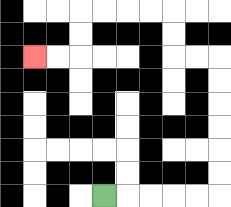{'start': '[4, 8]', 'end': '[1, 2]', 'path_directions': 'R,R,R,R,R,U,U,U,U,U,U,L,L,U,U,L,L,L,L,D,D,L,L', 'path_coordinates': '[[4, 8], [5, 8], [6, 8], [7, 8], [8, 8], [9, 8], [9, 7], [9, 6], [9, 5], [9, 4], [9, 3], [9, 2], [8, 2], [7, 2], [7, 1], [7, 0], [6, 0], [5, 0], [4, 0], [3, 0], [3, 1], [3, 2], [2, 2], [1, 2]]'}